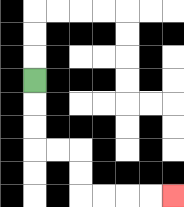{'start': '[1, 3]', 'end': '[7, 8]', 'path_directions': 'D,D,D,R,R,D,D,R,R,R,R', 'path_coordinates': '[[1, 3], [1, 4], [1, 5], [1, 6], [2, 6], [3, 6], [3, 7], [3, 8], [4, 8], [5, 8], [6, 8], [7, 8]]'}